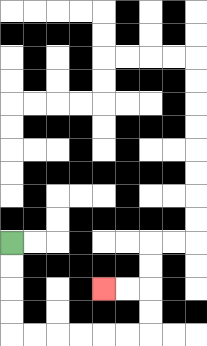{'start': '[0, 10]', 'end': '[4, 12]', 'path_directions': 'D,D,D,D,R,R,R,R,R,R,U,U,L,L', 'path_coordinates': '[[0, 10], [0, 11], [0, 12], [0, 13], [0, 14], [1, 14], [2, 14], [3, 14], [4, 14], [5, 14], [6, 14], [6, 13], [6, 12], [5, 12], [4, 12]]'}